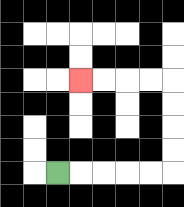{'start': '[2, 7]', 'end': '[3, 3]', 'path_directions': 'R,R,R,R,R,U,U,U,U,L,L,L,L', 'path_coordinates': '[[2, 7], [3, 7], [4, 7], [5, 7], [6, 7], [7, 7], [7, 6], [7, 5], [7, 4], [7, 3], [6, 3], [5, 3], [4, 3], [3, 3]]'}